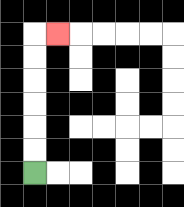{'start': '[1, 7]', 'end': '[2, 1]', 'path_directions': 'U,U,U,U,U,U,R', 'path_coordinates': '[[1, 7], [1, 6], [1, 5], [1, 4], [1, 3], [1, 2], [1, 1], [2, 1]]'}